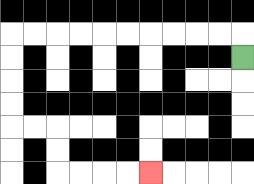{'start': '[10, 2]', 'end': '[6, 7]', 'path_directions': 'U,L,L,L,L,L,L,L,L,L,L,D,D,D,D,R,R,D,D,R,R,R,R', 'path_coordinates': '[[10, 2], [10, 1], [9, 1], [8, 1], [7, 1], [6, 1], [5, 1], [4, 1], [3, 1], [2, 1], [1, 1], [0, 1], [0, 2], [0, 3], [0, 4], [0, 5], [1, 5], [2, 5], [2, 6], [2, 7], [3, 7], [4, 7], [5, 7], [6, 7]]'}